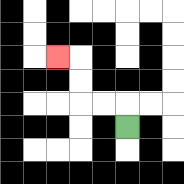{'start': '[5, 5]', 'end': '[2, 2]', 'path_directions': 'U,L,L,U,U,L', 'path_coordinates': '[[5, 5], [5, 4], [4, 4], [3, 4], [3, 3], [3, 2], [2, 2]]'}